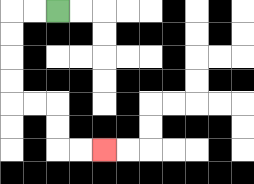{'start': '[2, 0]', 'end': '[4, 6]', 'path_directions': 'L,L,D,D,D,D,R,R,D,D,R,R', 'path_coordinates': '[[2, 0], [1, 0], [0, 0], [0, 1], [0, 2], [0, 3], [0, 4], [1, 4], [2, 4], [2, 5], [2, 6], [3, 6], [4, 6]]'}